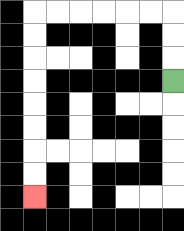{'start': '[7, 3]', 'end': '[1, 8]', 'path_directions': 'U,U,U,L,L,L,L,L,L,D,D,D,D,D,D,D,D', 'path_coordinates': '[[7, 3], [7, 2], [7, 1], [7, 0], [6, 0], [5, 0], [4, 0], [3, 0], [2, 0], [1, 0], [1, 1], [1, 2], [1, 3], [1, 4], [1, 5], [1, 6], [1, 7], [1, 8]]'}